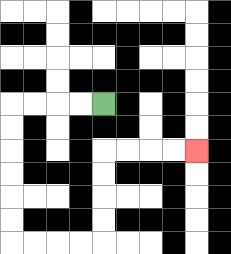{'start': '[4, 4]', 'end': '[8, 6]', 'path_directions': 'L,L,L,L,D,D,D,D,D,D,R,R,R,R,U,U,U,U,R,R,R,R', 'path_coordinates': '[[4, 4], [3, 4], [2, 4], [1, 4], [0, 4], [0, 5], [0, 6], [0, 7], [0, 8], [0, 9], [0, 10], [1, 10], [2, 10], [3, 10], [4, 10], [4, 9], [4, 8], [4, 7], [4, 6], [5, 6], [6, 6], [7, 6], [8, 6]]'}